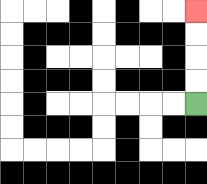{'start': '[8, 4]', 'end': '[8, 0]', 'path_directions': 'U,U,U,U', 'path_coordinates': '[[8, 4], [8, 3], [8, 2], [8, 1], [8, 0]]'}